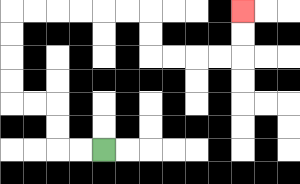{'start': '[4, 6]', 'end': '[10, 0]', 'path_directions': 'L,L,U,U,L,L,U,U,U,U,R,R,R,R,R,R,D,D,R,R,R,R,U,U', 'path_coordinates': '[[4, 6], [3, 6], [2, 6], [2, 5], [2, 4], [1, 4], [0, 4], [0, 3], [0, 2], [0, 1], [0, 0], [1, 0], [2, 0], [3, 0], [4, 0], [5, 0], [6, 0], [6, 1], [6, 2], [7, 2], [8, 2], [9, 2], [10, 2], [10, 1], [10, 0]]'}